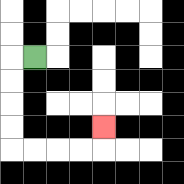{'start': '[1, 2]', 'end': '[4, 5]', 'path_directions': 'L,D,D,D,D,R,R,R,R,U', 'path_coordinates': '[[1, 2], [0, 2], [0, 3], [0, 4], [0, 5], [0, 6], [1, 6], [2, 6], [3, 6], [4, 6], [4, 5]]'}